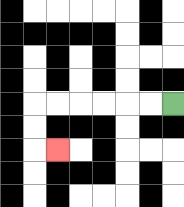{'start': '[7, 4]', 'end': '[2, 6]', 'path_directions': 'L,L,L,L,L,L,D,D,R', 'path_coordinates': '[[7, 4], [6, 4], [5, 4], [4, 4], [3, 4], [2, 4], [1, 4], [1, 5], [1, 6], [2, 6]]'}